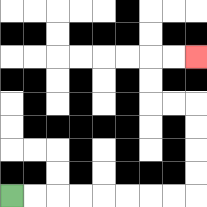{'start': '[0, 8]', 'end': '[8, 2]', 'path_directions': 'R,R,R,R,R,R,R,R,U,U,U,U,L,L,U,U,R,R', 'path_coordinates': '[[0, 8], [1, 8], [2, 8], [3, 8], [4, 8], [5, 8], [6, 8], [7, 8], [8, 8], [8, 7], [8, 6], [8, 5], [8, 4], [7, 4], [6, 4], [6, 3], [6, 2], [7, 2], [8, 2]]'}